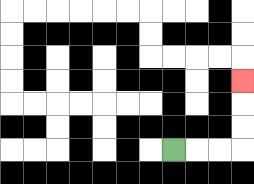{'start': '[7, 6]', 'end': '[10, 3]', 'path_directions': 'R,R,R,U,U,U', 'path_coordinates': '[[7, 6], [8, 6], [9, 6], [10, 6], [10, 5], [10, 4], [10, 3]]'}